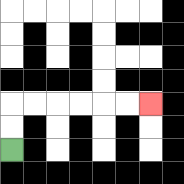{'start': '[0, 6]', 'end': '[6, 4]', 'path_directions': 'U,U,R,R,R,R,R,R', 'path_coordinates': '[[0, 6], [0, 5], [0, 4], [1, 4], [2, 4], [3, 4], [4, 4], [5, 4], [6, 4]]'}